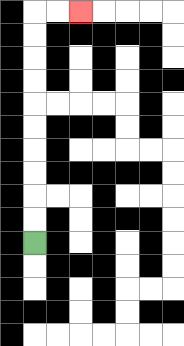{'start': '[1, 10]', 'end': '[3, 0]', 'path_directions': 'U,U,U,U,U,U,U,U,U,U,R,R', 'path_coordinates': '[[1, 10], [1, 9], [1, 8], [1, 7], [1, 6], [1, 5], [1, 4], [1, 3], [1, 2], [1, 1], [1, 0], [2, 0], [3, 0]]'}